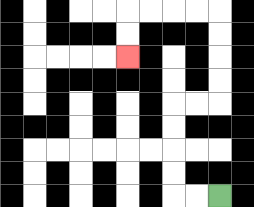{'start': '[9, 8]', 'end': '[5, 2]', 'path_directions': 'L,L,U,U,U,U,R,R,U,U,U,U,L,L,L,L,D,D', 'path_coordinates': '[[9, 8], [8, 8], [7, 8], [7, 7], [7, 6], [7, 5], [7, 4], [8, 4], [9, 4], [9, 3], [9, 2], [9, 1], [9, 0], [8, 0], [7, 0], [6, 0], [5, 0], [5, 1], [5, 2]]'}